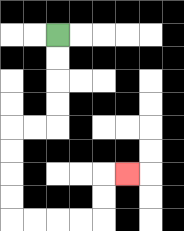{'start': '[2, 1]', 'end': '[5, 7]', 'path_directions': 'D,D,D,D,L,L,D,D,D,D,R,R,R,R,U,U,R', 'path_coordinates': '[[2, 1], [2, 2], [2, 3], [2, 4], [2, 5], [1, 5], [0, 5], [0, 6], [0, 7], [0, 8], [0, 9], [1, 9], [2, 9], [3, 9], [4, 9], [4, 8], [4, 7], [5, 7]]'}